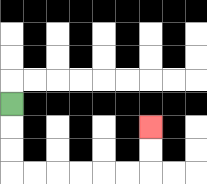{'start': '[0, 4]', 'end': '[6, 5]', 'path_directions': 'D,D,D,R,R,R,R,R,R,U,U', 'path_coordinates': '[[0, 4], [0, 5], [0, 6], [0, 7], [1, 7], [2, 7], [3, 7], [4, 7], [5, 7], [6, 7], [6, 6], [6, 5]]'}